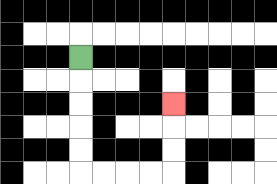{'start': '[3, 2]', 'end': '[7, 4]', 'path_directions': 'D,D,D,D,D,R,R,R,R,U,U,U', 'path_coordinates': '[[3, 2], [3, 3], [3, 4], [3, 5], [3, 6], [3, 7], [4, 7], [5, 7], [6, 7], [7, 7], [7, 6], [7, 5], [7, 4]]'}